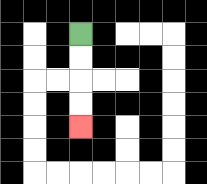{'start': '[3, 1]', 'end': '[3, 5]', 'path_directions': 'D,D,D,D', 'path_coordinates': '[[3, 1], [3, 2], [3, 3], [3, 4], [3, 5]]'}